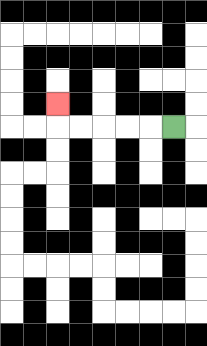{'start': '[7, 5]', 'end': '[2, 4]', 'path_directions': 'L,L,L,L,L,U', 'path_coordinates': '[[7, 5], [6, 5], [5, 5], [4, 5], [3, 5], [2, 5], [2, 4]]'}